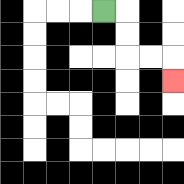{'start': '[4, 0]', 'end': '[7, 3]', 'path_directions': 'R,D,D,R,R,D', 'path_coordinates': '[[4, 0], [5, 0], [5, 1], [5, 2], [6, 2], [7, 2], [7, 3]]'}